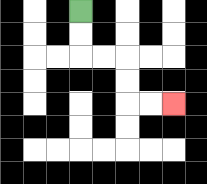{'start': '[3, 0]', 'end': '[7, 4]', 'path_directions': 'D,D,R,R,D,D,R,R', 'path_coordinates': '[[3, 0], [3, 1], [3, 2], [4, 2], [5, 2], [5, 3], [5, 4], [6, 4], [7, 4]]'}